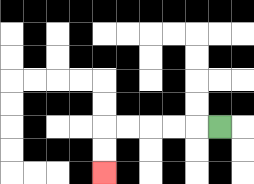{'start': '[9, 5]', 'end': '[4, 7]', 'path_directions': 'L,L,L,L,L,D,D', 'path_coordinates': '[[9, 5], [8, 5], [7, 5], [6, 5], [5, 5], [4, 5], [4, 6], [4, 7]]'}